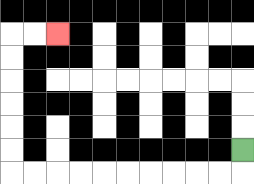{'start': '[10, 6]', 'end': '[2, 1]', 'path_directions': 'D,L,L,L,L,L,L,L,L,L,L,U,U,U,U,U,U,R,R', 'path_coordinates': '[[10, 6], [10, 7], [9, 7], [8, 7], [7, 7], [6, 7], [5, 7], [4, 7], [3, 7], [2, 7], [1, 7], [0, 7], [0, 6], [0, 5], [0, 4], [0, 3], [0, 2], [0, 1], [1, 1], [2, 1]]'}